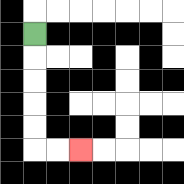{'start': '[1, 1]', 'end': '[3, 6]', 'path_directions': 'D,D,D,D,D,R,R', 'path_coordinates': '[[1, 1], [1, 2], [1, 3], [1, 4], [1, 5], [1, 6], [2, 6], [3, 6]]'}